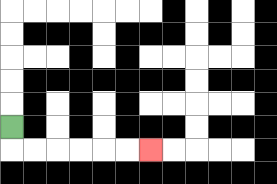{'start': '[0, 5]', 'end': '[6, 6]', 'path_directions': 'D,R,R,R,R,R,R', 'path_coordinates': '[[0, 5], [0, 6], [1, 6], [2, 6], [3, 6], [4, 6], [5, 6], [6, 6]]'}